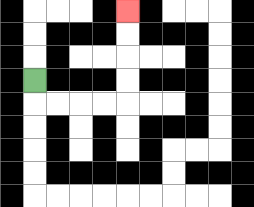{'start': '[1, 3]', 'end': '[5, 0]', 'path_directions': 'D,R,R,R,R,U,U,U,U', 'path_coordinates': '[[1, 3], [1, 4], [2, 4], [3, 4], [4, 4], [5, 4], [5, 3], [5, 2], [5, 1], [5, 0]]'}